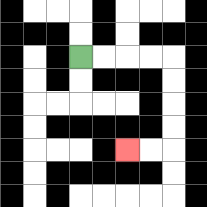{'start': '[3, 2]', 'end': '[5, 6]', 'path_directions': 'R,R,R,R,D,D,D,D,L,L', 'path_coordinates': '[[3, 2], [4, 2], [5, 2], [6, 2], [7, 2], [7, 3], [7, 4], [7, 5], [7, 6], [6, 6], [5, 6]]'}